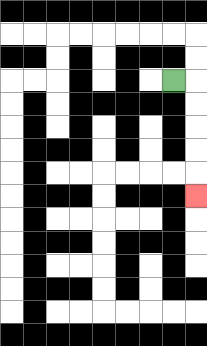{'start': '[7, 3]', 'end': '[8, 8]', 'path_directions': 'R,D,D,D,D,D', 'path_coordinates': '[[7, 3], [8, 3], [8, 4], [8, 5], [8, 6], [8, 7], [8, 8]]'}